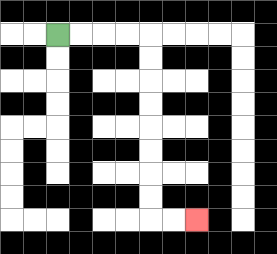{'start': '[2, 1]', 'end': '[8, 9]', 'path_directions': 'R,R,R,R,D,D,D,D,D,D,D,D,R,R', 'path_coordinates': '[[2, 1], [3, 1], [4, 1], [5, 1], [6, 1], [6, 2], [6, 3], [6, 4], [6, 5], [6, 6], [6, 7], [6, 8], [6, 9], [7, 9], [8, 9]]'}